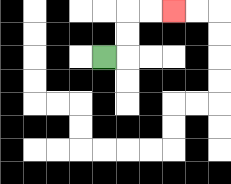{'start': '[4, 2]', 'end': '[7, 0]', 'path_directions': 'R,U,U,R,R', 'path_coordinates': '[[4, 2], [5, 2], [5, 1], [5, 0], [6, 0], [7, 0]]'}